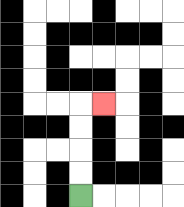{'start': '[3, 8]', 'end': '[4, 4]', 'path_directions': 'U,U,U,U,R', 'path_coordinates': '[[3, 8], [3, 7], [3, 6], [3, 5], [3, 4], [4, 4]]'}